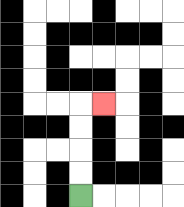{'start': '[3, 8]', 'end': '[4, 4]', 'path_directions': 'U,U,U,U,R', 'path_coordinates': '[[3, 8], [3, 7], [3, 6], [3, 5], [3, 4], [4, 4]]'}